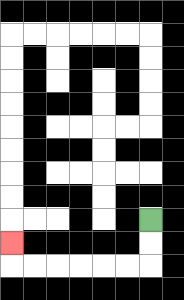{'start': '[6, 9]', 'end': '[0, 10]', 'path_directions': 'D,D,L,L,L,L,L,L,U', 'path_coordinates': '[[6, 9], [6, 10], [6, 11], [5, 11], [4, 11], [3, 11], [2, 11], [1, 11], [0, 11], [0, 10]]'}